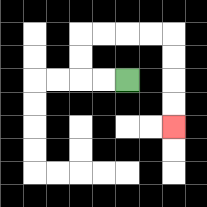{'start': '[5, 3]', 'end': '[7, 5]', 'path_directions': 'L,L,U,U,R,R,R,R,D,D,D,D', 'path_coordinates': '[[5, 3], [4, 3], [3, 3], [3, 2], [3, 1], [4, 1], [5, 1], [6, 1], [7, 1], [7, 2], [7, 3], [7, 4], [7, 5]]'}